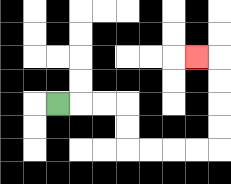{'start': '[2, 4]', 'end': '[8, 2]', 'path_directions': 'R,R,R,D,D,R,R,R,R,U,U,U,U,L', 'path_coordinates': '[[2, 4], [3, 4], [4, 4], [5, 4], [5, 5], [5, 6], [6, 6], [7, 6], [8, 6], [9, 6], [9, 5], [9, 4], [9, 3], [9, 2], [8, 2]]'}